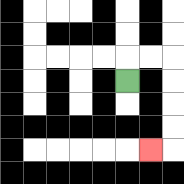{'start': '[5, 3]', 'end': '[6, 6]', 'path_directions': 'U,R,R,D,D,D,D,L', 'path_coordinates': '[[5, 3], [5, 2], [6, 2], [7, 2], [7, 3], [7, 4], [7, 5], [7, 6], [6, 6]]'}